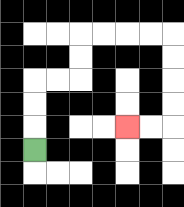{'start': '[1, 6]', 'end': '[5, 5]', 'path_directions': 'U,U,U,R,R,U,U,R,R,R,R,D,D,D,D,L,L', 'path_coordinates': '[[1, 6], [1, 5], [1, 4], [1, 3], [2, 3], [3, 3], [3, 2], [3, 1], [4, 1], [5, 1], [6, 1], [7, 1], [7, 2], [7, 3], [7, 4], [7, 5], [6, 5], [5, 5]]'}